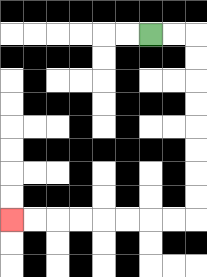{'start': '[6, 1]', 'end': '[0, 9]', 'path_directions': 'R,R,D,D,D,D,D,D,D,D,L,L,L,L,L,L,L,L', 'path_coordinates': '[[6, 1], [7, 1], [8, 1], [8, 2], [8, 3], [8, 4], [8, 5], [8, 6], [8, 7], [8, 8], [8, 9], [7, 9], [6, 9], [5, 9], [4, 9], [3, 9], [2, 9], [1, 9], [0, 9]]'}